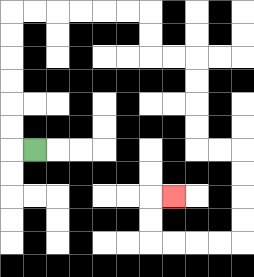{'start': '[1, 6]', 'end': '[7, 8]', 'path_directions': 'L,U,U,U,U,U,U,R,R,R,R,R,R,D,D,R,R,D,D,D,D,R,R,D,D,D,D,L,L,L,L,U,U,R', 'path_coordinates': '[[1, 6], [0, 6], [0, 5], [0, 4], [0, 3], [0, 2], [0, 1], [0, 0], [1, 0], [2, 0], [3, 0], [4, 0], [5, 0], [6, 0], [6, 1], [6, 2], [7, 2], [8, 2], [8, 3], [8, 4], [8, 5], [8, 6], [9, 6], [10, 6], [10, 7], [10, 8], [10, 9], [10, 10], [9, 10], [8, 10], [7, 10], [6, 10], [6, 9], [6, 8], [7, 8]]'}